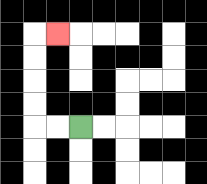{'start': '[3, 5]', 'end': '[2, 1]', 'path_directions': 'L,L,U,U,U,U,R', 'path_coordinates': '[[3, 5], [2, 5], [1, 5], [1, 4], [1, 3], [1, 2], [1, 1], [2, 1]]'}